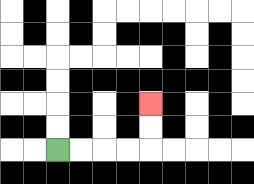{'start': '[2, 6]', 'end': '[6, 4]', 'path_directions': 'R,R,R,R,U,U', 'path_coordinates': '[[2, 6], [3, 6], [4, 6], [5, 6], [6, 6], [6, 5], [6, 4]]'}